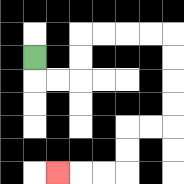{'start': '[1, 2]', 'end': '[2, 7]', 'path_directions': 'D,R,R,U,U,R,R,R,R,D,D,D,D,L,L,D,D,L,L,L', 'path_coordinates': '[[1, 2], [1, 3], [2, 3], [3, 3], [3, 2], [3, 1], [4, 1], [5, 1], [6, 1], [7, 1], [7, 2], [7, 3], [7, 4], [7, 5], [6, 5], [5, 5], [5, 6], [5, 7], [4, 7], [3, 7], [2, 7]]'}